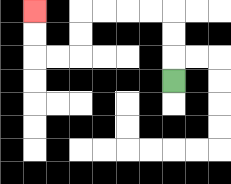{'start': '[7, 3]', 'end': '[1, 0]', 'path_directions': 'U,U,U,L,L,L,L,D,D,L,L,U,U', 'path_coordinates': '[[7, 3], [7, 2], [7, 1], [7, 0], [6, 0], [5, 0], [4, 0], [3, 0], [3, 1], [3, 2], [2, 2], [1, 2], [1, 1], [1, 0]]'}